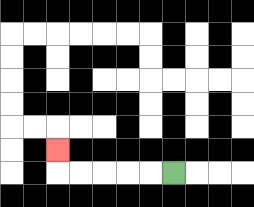{'start': '[7, 7]', 'end': '[2, 6]', 'path_directions': 'L,L,L,L,L,U', 'path_coordinates': '[[7, 7], [6, 7], [5, 7], [4, 7], [3, 7], [2, 7], [2, 6]]'}